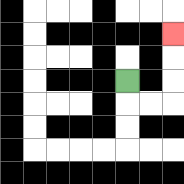{'start': '[5, 3]', 'end': '[7, 1]', 'path_directions': 'D,R,R,U,U,U', 'path_coordinates': '[[5, 3], [5, 4], [6, 4], [7, 4], [7, 3], [7, 2], [7, 1]]'}